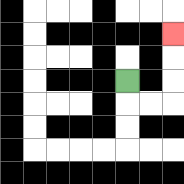{'start': '[5, 3]', 'end': '[7, 1]', 'path_directions': 'D,R,R,U,U,U', 'path_coordinates': '[[5, 3], [5, 4], [6, 4], [7, 4], [7, 3], [7, 2], [7, 1]]'}